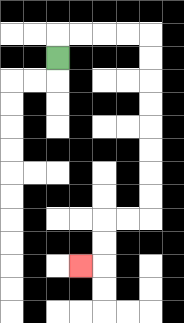{'start': '[2, 2]', 'end': '[3, 11]', 'path_directions': 'U,R,R,R,R,D,D,D,D,D,D,D,D,L,L,D,D,L', 'path_coordinates': '[[2, 2], [2, 1], [3, 1], [4, 1], [5, 1], [6, 1], [6, 2], [6, 3], [6, 4], [6, 5], [6, 6], [6, 7], [6, 8], [6, 9], [5, 9], [4, 9], [4, 10], [4, 11], [3, 11]]'}